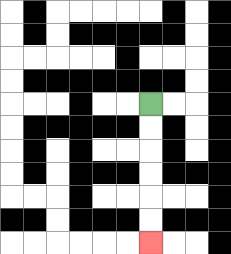{'start': '[6, 4]', 'end': '[6, 10]', 'path_directions': 'D,D,D,D,D,D', 'path_coordinates': '[[6, 4], [6, 5], [6, 6], [6, 7], [6, 8], [6, 9], [6, 10]]'}